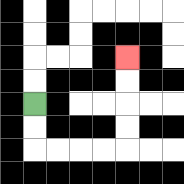{'start': '[1, 4]', 'end': '[5, 2]', 'path_directions': 'D,D,R,R,R,R,U,U,U,U', 'path_coordinates': '[[1, 4], [1, 5], [1, 6], [2, 6], [3, 6], [4, 6], [5, 6], [5, 5], [5, 4], [5, 3], [5, 2]]'}